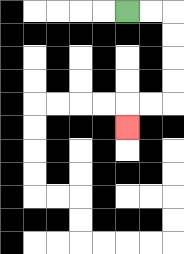{'start': '[5, 0]', 'end': '[5, 5]', 'path_directions': 'R,R,D,D,D,D,L,L,D', 'path_coordinates': '[[5, 0], [6, 0], [7, 0], [7, 1], [7, 2], [7, 3], [7, 4], [6, 4], [5, 4], [5, 5]]'}